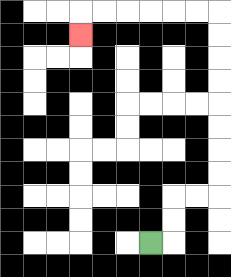{'start': '[6, 10]', 'end': '[3, 1]', 'path_directions': 'R,U,U,R,R,U,U,U,U,U,U,U,U,L,L,L,L,L,L,D', 'path_coordinates': '[[6, 10], [7, 10], [7, 9], [7, 8], [8, 8], [9, 8], [9, 7], [9, 6], [9, 5], [9, 4], [9, 3], [9, 2], [9, 1], [9, 0], [8, 0], [7, 0], [6, 0], [5, 0], [4, 0], [3, 0], [3, 1]]'}